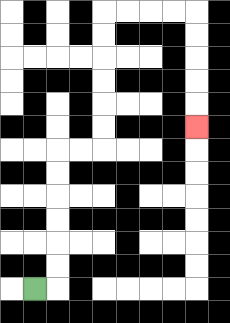{'start': '[1, 12]', 'end': '[8, 5]', 'path_directions': 'R,U,U,U,U,U,U,R,R,U,U,U,U,U,U,R,R,R,R,D,D,D,D,D', 'path_coordinates': '[[1, 12], [2, 12], [2, 11], [2, 10], [2, 9], [2, 8], [2, 7], [2, 6], [3, 6], [4, 6], [4, 5], [4, 4], [4, 3], [4, 2], [4, 1], [4, 0], [5, 0], [6, 0], [7, 0], [8, 0], [8, 1], [8, 2], [8, 3], [8, 4], [8, 5]]'}